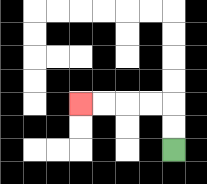{'start': '[7, 6]', 'end': '[3, 4]', 'path_directions': 'U,U,L,L,L,L', 'path_coordinates': '[[7, 6], [7, 5], [7, 4], [6, 4], [5, 4], [4, 4], [3, 4]]'}